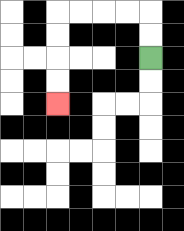{'start': '[6, 2]', 'end': '[2, 4]', 'path_directions': 'U,U,L,L,L,L,D,D,D,D', 'path_coordinates': '[[6, 2], [6, 1], [6, 0], [5, 0], [4, 0], [3, 0], [2, 0], [2, 1], [2, 2], [2, 3], [2, 4]]'}